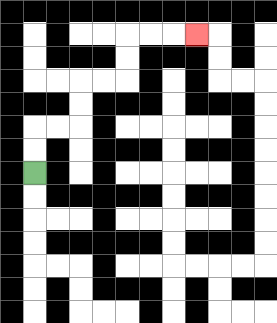{'start': '[1, 7]', 'end': '[8, 1]', 'path_directions': 'U,U,R,R,U,U,R,R,U,U,R,R,R', 'path_coordinates': '[[1, 7], [1, 6], [1, 5], [2, 5], [3, 5], [3, 4], [3, 3], [4, 3], [5, 3], [5, 2], [5, 1], [6, 1], [7, 1], [8, 1]]'}